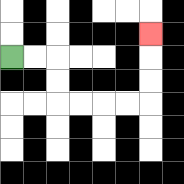{'start': '[0, 2]', 'end': '[6, 1]', 'path_directions': 'R,R,D,D,R,R,R,R,U,U,U', 'path_coordinates': '[[0, 2], [1, 2], [2, 2], [2, 3], [2, 4], [3, 4], [4, 4], [5, 4], [6, 4], [6, 3], [6, 2], [6, 1]]'}